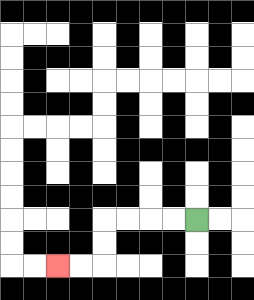{'start': '[8, 9]', 'end': '[2, 11]', 'path_directions': 'L,L,L,L,D,D,L,L', 'path_coordinates': '[[8, 9], [7, 9], [6, 9], [5, 9], [4, 9], [4, 10], [4, 11], [3, 11], [2, 11]]'}